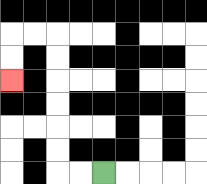{'start': '[4, 7]', 'end': '[0, 3]', 'path_directions': 'L,L,U,U,U,U,U,U,L,L,D,D', 'path_coordinates': '[[4, 7], [3, 7], [2, 7], [2, 6], [2, 5], [2, 4], [2, 3], [2, 2], [2, 1], [1, 1], [0, 1], [0, 2], [0, 3]]'}